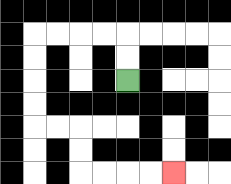{'start': '[5, 3]', 'end': '[7, 7]', 'path_directions': 'U,U,L,L,L,L,D,D,D,D,R,R,D,D,R,R,R,R', 'path_coordinates': '[[5, 3], [5, 2], [5, 1], [4, 1], [3, 1], [2, 1], [1, 1], [1, 2], [1, 3], [1, 4], [1, 5], [2, 5], [3, 5], [3, 6], [3, 7], [4, 7], [5, 7], [6, 7], [7, 7]]'}